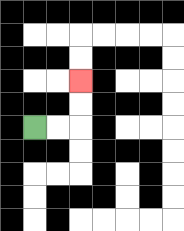{'start': '[1, 5]', 'end': '[3, 3]', 'path_directions': 'R,R,U,U', 'path_coordinates': '[[1, 5], [2, 5], [3, 5], [3, 4], [3, 3]]'}